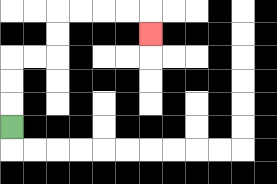{'start': '[0, 5]', 'end': '[6, 1]', 'path_directions': 'U,U,U,R,R,U,U,R,R,R,R,D', 'path_coordinates': '[[0, 5], [0, 4], [0, 3], [0, 2], [1, 2], [2, 2], [2, 1], [2, 0], [3, 0], [4, 0], [5, 0], [6, 0], [6, 1]]'}